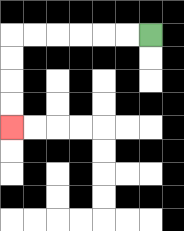{'start': '[6, 1]', 'end': '[0, 5]', 'path_directions': 'L,L,L,L,L,L,D,D,D,D', 'path_coordinates': '[[6, 1], [5, 1], [4, 1], [3, 1], [2, 1], [1, 1], [0, 1], [0, 2], [0, 3], [0, 4], [0, 5]]'}